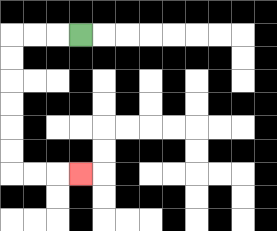{'start': '[3, 1]', 'end': '[3, 7]', 'path_directions': 'L,L,L,D,D,D,D,D,D,R,R,R', 'path_coordinates': '[[3, 1], [2, 1], [1, 1], [0, 1], [0, 2], [0, 3], [0, 4], [0, 5], [0, 6], [0, 7], [1, 7], [2, 7], [3, 7]]'}